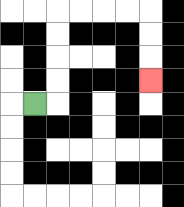{'start': '[1, 4]', 'end': '[6, 3]', 'path_directions': 'R,U,U,U,U,R,R,R,R,D,D,D', 'path_coordinates': '[[1, 4], [2, 4], [2, 3], [2, 2], [2, 1], [2, 0], [3, 0], [4, 0], [5, 0], [6, 0], [6, 1], [6, 2], [6, 3]]'}